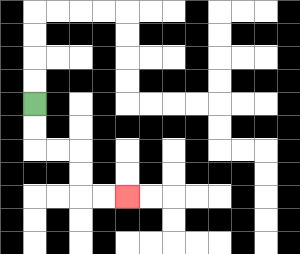{'start': '[1, 4]', 'end': '[5, 8]', 'path_directions': 'D,D,R,R,D,D,R,R', 'path_coordinates': '[[1, 4], [1, 5], [1, 6], [2, 6], [3, 6], [3, 7], [3, 8], [4, 8], [5, 8]]'}